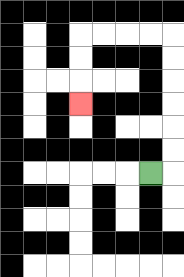{'start': '[6, 7]', 'end': '[3, 4]', 'path_directions': 'R,U,U,U,U,U,U,L,L,L,L,D,D,D', 'path_coordinates': '[[6, 7], [7, 7], [7, 6], [7, 5], [7, 4], [7, 3], [7, 2], [7, 1], [6, 1], [5, 1], [4, 1], [3, 1], [3, 2], [3, 3], [3, 4]]'}